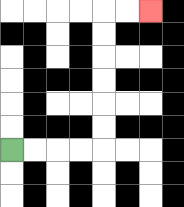{'start': '[0, 6]', 'end': '[6, 0]', 'path_directions': 'R,R,R,R,U,U,U,U,U,U,R,R', 'path_coordinates': '[[0, 6], [1, 6], [2, 6], [3, 6], [4, 6], [4, 5], [4, 4], [4, 3], [4, 2], [4, 1], [4, 0], [5, 0], [6, 0]]'}